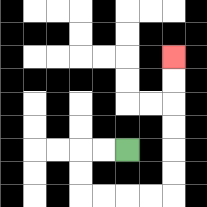{'start': '[5, 6]', 'end': '[7, 2]', 'path_directions': 'L,L,D,D,R,R,R,R,U,U,U,U,U,U', 'path_coordinates': '[[5, 6], [4, 6], [3, 6], [3, 7], [3, 8], [4, 8], [5, 8], [6, 8], [7, 8], [7, 7], [7, 6], [7, 5], [7, 4], [7, 3], [7, 2]]'}